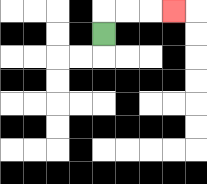{'start': '[4, 1]', 'end': '[7, 0]', 'path_directions': 'U,R,R,R', 'path_coordinates': '[[4, 1], [4, 0], [5, 0], [6, 0], [7, 0]]'}